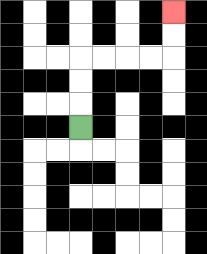{'start': '[3, 5]', 'end': '[7, 0]', 'path_directions': 'U,U,U,R,R,R,R,U,U', 'path_coordinates': '[[3, 5], [3, 4], [3, 3], [3, 2], [4, 2], [5, 2], [6, 2], [7, 2], [7, 1], [7, 0]]'}